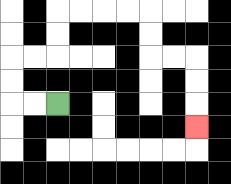{'start': '[2, 4]', 'end': '[8, 5]', 'path_directions': 'L,L,U,U,R,R,U,U,R,R,R,R,D,D,R,R,D,D,D', 'path_coordinates': '[[2, 4], [1, 4], [0, 4], [0, 3], [0, 2], [1, 2], [2, 2], [2, 1], [2, 0], [3, 0], [4, 0], [5, 0], [6, 0], [6, 1], [6, 2], [7, 2], [8, 2], [8, 3], [8, 4], [8, 5]]'}